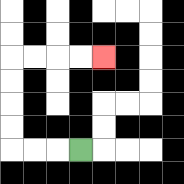{'start': '[3, 6]', 'end': '[4, 2]', 'path_directions': 'L,L,L,U,U,U,U,R,R,R,R', 'path_coordinates': '[[3, 6], [2, 6], [1, 6], [0, 6], [0, 5], [0, 4], [0, 3], [0, 2], [1, 2], [2, 2], [3, 2], [4, 2]]'}